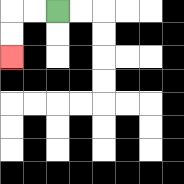{'start': '[2, 0]', 'end': '[0, 2]', 'path_directions': 'L,L,D,D', 'path_coordinates': '[[2, 0], [1, 0], [0, 0], [0, 1], [0, 2]]'}